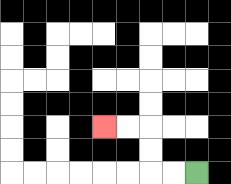{'start': '[8, 7]', 'end': '[4, 5]', 'path_directions': 'L,L,U,U,L,L', 'path_coordinates': '[[8, 7], [7, 7], [6, 7], [6, 6], [6, 5], [5, 5], [4, 5]]'}